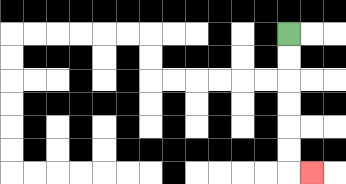{'start': '[12, 1]', 'end': '[13, 7]', 'path_directions': 'D,D,D,D,D,D,R', 'path_coordinates': '[[12, 1], [12, 2], [12, 3], [12, 4], [12, 5], [12, 6], [12, 7], [13, 7]]'}